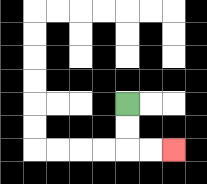{'start': '[5, 4]', 'end': '[7, 6]', 'path_directions': 'D,D,R,R', 'path_coordinates': '[[5, 4], [5, 5], [5, 6], [6, 6], [7, 6]]'}